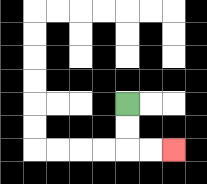{'start': '[5, 4]', 'end': '[7, 6]', 'path_directions': 'D,D,R,R', 'path_coordinates': '[[5, 4], [5, 5], [5, 6], [6, 6], [7, 6]]'}